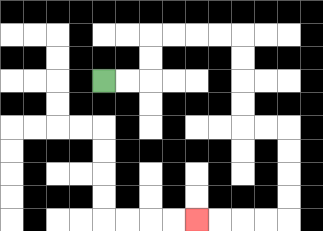{'start': '[4, 3]', 'end': '[8, 9]', 'path_directions': 'R,R,U,U,R,R,R,R,D,D,D,D,R,R,D,D,D,D,L,L,L,L', 'path_coordinates': '[[4, 3], [5, 3], [6, 3], [6, 2], [6, 1], [7, 1], [8, 1], [9, 1], [10, 1], [10, 2], [10, 3], [10, 4], [10, 5], [11, 5], [12, 5], [12, 6], [12, 7], [12, 8], [12, 9], [11, 9], [10, 9], [9, 9], [8, 9]]'}